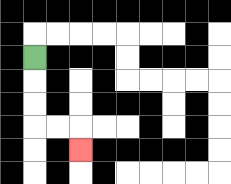{'start': '[1, 2]', 'end': '[3, 6]', 'path_directions': 'D,D,D,R,R,D', 'path_coordinates': '[[1, 2], [1, 3], [1, 4], [1, 5], [2, 5], [3, 5], [3, 6]]'}